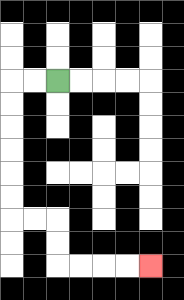{'start': '[2, 3]', 'end': '[6, 11]', 'path_directions': 'L,L,D,D,D,D,D,D,R,R,D,D,R,R,R,R', 'path_coordinates': '[[2, 3], [1, 3], [0, 3], [0, 4], [0, 5], [0, 6], [0, 7], [0, 8], [0, 9], [1, 9], [2, 9], [2, 10], [2, 11], [3, 11], [4, 11], [5, 11], [6, 11]]'}